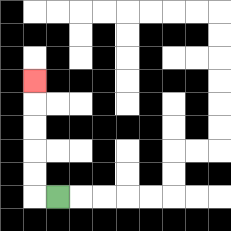{'start': '[2, 8]', 'end': '[1, 3]', 'path_directions': 'L,U,U,U,U,U', 'path_coordinates': '[[2, 8], [1, 8], [1, 7], [1, 6], [1, 5], [1, 4], [1, 3]]'}